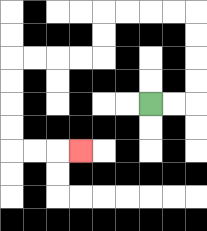{'start': '[6, 4]', 'end': '[3, 6]', 'path_directions': 'R,R,U,U,U,U,L,L,L,L,D,D,L,L,L,L,D,D,D,D,R,R,R', 'path_coordinates': '[[6, 4], [7, 4], [8, 4], [8, 3], [8, 2], [8, 1], [8, 0], [7, 0], [6, 0], [5, 0], [4, 0], [4, 1], [4, 2], [3, 2], [2, 2], [1, 2], [0, 2], [0, 3], [0, 4], [0, 5], [0, 6], [1, 6], [2, 6], [3, 6]]'}